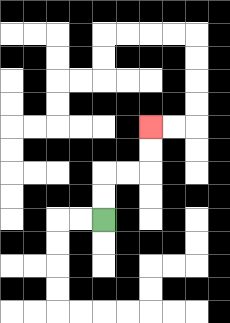{'start': '[4, 9]', 'end': '[6, 5]', 'path_directions': 'U,U,R,R,U,U', 'path_coordinates': '[[4, 9], [4, 8], [4, 7], [5, 7], [6, 7], [6, 6], [6, 5]]'}